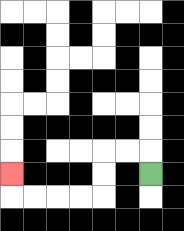{'start': '[6, 7]', 'end': '[0, 7]', 'path_directions': 'U,L,L,D,D,L,L,L,L,U', 'path_coordinates': '[[6, 7], [6, 6], [5, 6], [4, 6], [4, 7], [4, 8], [3, 8], [2, 8], [1, 8], [0, 8], [0, 7]]'}